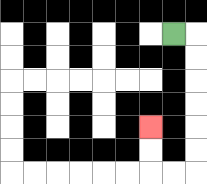{'start': '[7, 1]', 'end': '[6, 5]', 'path_directions': 'R,D,D,D,D,D,D,L,L,U,U', 'path_coordinates': '[[7, 1], [8, 1], [8, 2], [8, 3], [8, 4], [8, 5], [8, 6], [8, 7], [7, 7], [6, 7], [6, 6], [6, 5]]'}